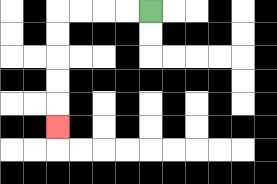{'start': '[6, 0]', 'end': '[2, 5]', 'path_directions': 'L,L,L,L,D,D,D,D,D', 'path_coordinates': '[[6, 0], [5, 0], [4, 0], [3, 0], [2, 0], [2, 1], [2, 2], [2, 3], [2, 4], [2, 5]]'}